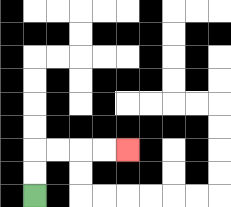{'start': '[1, 8]', 'end': '[5, 6]', 'path_directions': 'U,U,R,R,R,R', 'path_coordinates': '[[1, 8], [1, 7], [1, 6], [2, 6], [3, 6], [4, 6], [5, 6]]'}